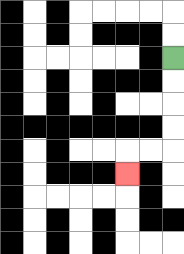{'start': '[7, 2]', 'end': '[5, 7]', 'path_directions': 'D,D,D,D,L,L,D', 'path_coordinates': '[[7, 2], [7, 3], [7, 4], [7, 5], [7, 6], [6, 6], [5, 6], [5, 7]]'}